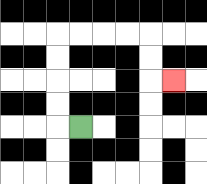{'start': '[3, 5]', 'end': '[7, 3]', 'path_directions': 'L,U,U,U,U,R,R,R,R,D,D,R', 'path_coordinates': '[[3, 5], [2, 5], [2, 4], [2, 3], [2, 2], [2, 1], [3, 1], [4, 1], [5, 1], [6, 1], [6, 2], [6, 3], [7, 3]]'}